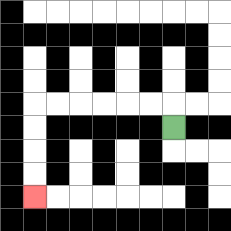{'start': '[7, 5]', 'end': '[1, 8]', 'path_directions': 'U,L,L,L,L,L,L,D,D,D,D', 'path_coordinates': '[[7, 5], [7, 4], [6, 4], [5, 4], [4, 4], [3, 4], [2, 4], [1, 4], [1, 5], [1, 6], [1, 7], [1, 8]]'}